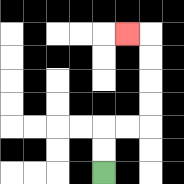{'start': '[4, 7]', 'end': '[5, 1]', 'path_directions': 'U,U,R,R,U,U,U,U,L', 'path_coordinates': '[[4, 7], [4, 6], [4, 5], [5, 5], [6, 5], [6, 4], [6, 3], [6, 2], [6, 1], [5, 1]]'}